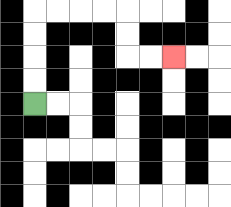{'start': '[1, 4]', 'end': '[7, 2]', 'path_directions': 'U,U,U,U,R,R,R,R,D,D,R,R', 'path_coordinates': '[[1, 4], [1, 3], [1, 2], [1, 1], [1, 0], [2, 0], [3, 0], [4, 0], [5, 0], [5, 1], [5, 2], [6, 2], [7, 2]]'}